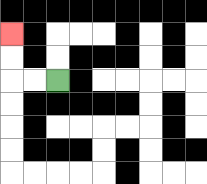{'start': '[2, 3]', 'end': '[0, 1]', 'path_directions': 'L,L,U,U', 'path_coordinates': '[[2, 3], [1, 3], [0, 3], [0, 2], [0, 1]]'}